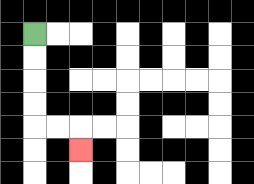{'start': '[1, 1]', 'end': '[3, 6]', 'path_directions': 'D,D,D,D,R,R,D', 'path_coordinates': '[[1, 1], [1, 2], [1, 3], [1, 4], [1, 5], [2, 5], [3, 5], [3, 6]]'}